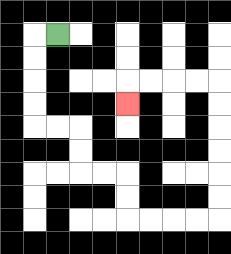{'start': '[2, 1]', 'end': '[5, 4]', 'path_directions': 'L,D,D,D,D,R,R,D,D,R,R,D,D,R,R,R,R,U,U,U,U,U,U,L,L,L,L,D', 'path_coordinates': '[[2, 1], [1, 1], [1, 2], [1, 3], [1, 4], [1, 5], [2, 5], [3, 5], [3, 6], [3, 7], [4, 7], [5, 7], [5, 8], [5, 9], [6, 9], [7, 9], [8, 9], [9, 9], [9, 8], [9, 7], [9, 6], [9, 5], [9, 4], [9, 3], [8, 3], [7, 3], [6, 3], [5, 3], [5, 4]]'}